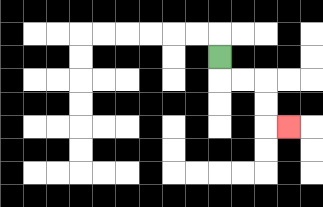{'start': '[9, 2]', 'end': '[12, 5]', 'path_directions': 'D,R,R,D,D,R', 'path_coordinates': '[[9, 2], [9, 3], [10, 3], [11, 3], [11, 4], [11, 5], [12, 5]]'}